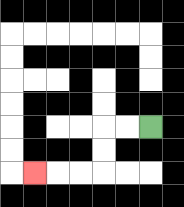{'start': '[6, 5]', 'end': '[1, 7]', 'path_directions': 'L,L,D,D,L,L,L', 'path_coordinates': '[[6, 5], [5, 5], [4, 5], [4, 6], [4, 7], [3, 7], [2, 7], [1, 7]]'}